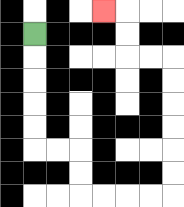{'start': '[1, 1]', 'end': '[4, 0]', 'path_directions': 'D,D,D,D,D,R,R,D,D,R,R,R,R,U,U,U,U,U,U,L,L,U,U,L', 'path_coordinates': '[[1, 1], [1, 2], [1, 3], [1, 4], [1, 5], [1, 6], [2, 6], [3, 6], [3, 7], [3, 8], [4, 8], [5, 8], [6, 8], [7, 8], [7, 7], [7, 6], [7, 5], [7, 4], [7, 3], [7, 2], [6, 2], [5, 2], [5, 1], [5, 0], [4, 0]]'}